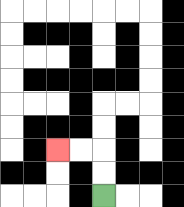{'start': '[4, 8]', 'end': '[2, 6]', 'path_directions': 'U,U,L,L', 'path_coordinates': '[[4, 8], [4, 7], [4, 6], [3, 6], [2, 6]]'}